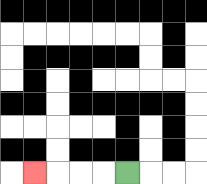{'start': '[5, 7]', 'end': '[1, 7]', 'path_directions': 'L,L,L,L', 'path_coordinates': '[[5, 7], [4, 7], [3, 7], [2, 7], [1, 7]]'}